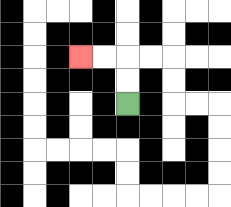{'start': '[5, 4]', 'end': '[3, 2]', 'path_directions': 'U,U,L,L', 'path_coordinates': '[[5, 4], [5, 3], [5, 2], [4, 2], [3, 2]]'}